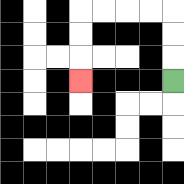{'start': '[7, 3]', 'end': '[3, 3]', 'path_directions': 'U,U,U,L,L,L,L,D,D,D', 'path_coordinates': '[[7, 3], [7, 2], [7, 1], [7, 0], [6, 0], [5, 0], [4, 0], [3, 0], [3, 1], [3, 2], [3, 3]]'}